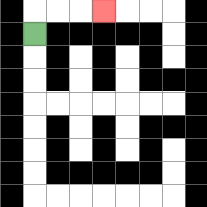{'start': '[1, 1]', 'end': '[4, 0]', 'path_directions': 'U,R,R,R', 'path_coordinates': '[[1, 1], [1, 0], [2, 0], [3, 0], [4, 0]]'}